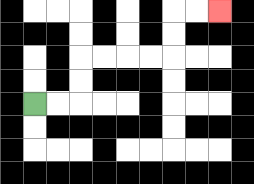{'start': '[1, 4]', 'end': '[9, 0]', 'path_directions': 'R,R,U,U,R,R,R,R,U,U,R,R', 'path_coordinates': '[[1, 4], [2, 4], [3, 4], [3, 3], [3, 2], [4, 2], [5, 2], [6, 2], [7, 2], [7, 1], [7, 0], [8, 0], [9, 0]]'}